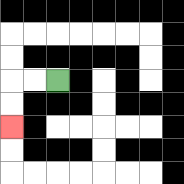{'start': '[2, 3]', 'end': '[0, 5]', 'path_directions': 'L,L,D,D', 'path_coordinates': '[[2, 3], [1, 3], [0, 3], [0, 4], [0, 5]]'}